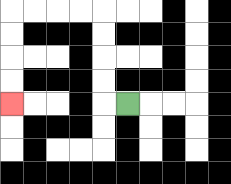{'start': '[5, 4]', 'end': '[0, 4]', 'path_directions': 'L,U,U,U,U,L,L,L,L,D,D,D,D', 'path_coordinates': '[[5, 4], [4, 4], [4, 3], [4, 2], [4, 1], [4, 0], [3, 0], [2, 0], [1, 0], [0, 0], [0, 1], [0, 2], [0, 3], [0, 4]]'}